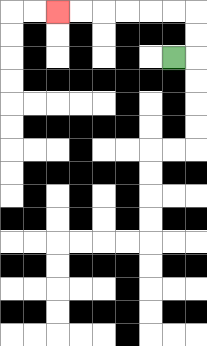{'start': '[7, 2]', 'end': '[2, 0]', 'path_directions': 'R,U,U,L,L,L,L,L,L', 'path_coordinates': '[[7, 2], [8, 2], [8, 1], [8, 0], [7, 0], [6, 0], [5, 0], [4, 0], [3, 0], [2, 0]]'}